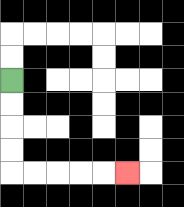{'start': '[0, 3]', 'end': '[5, 7]', 'path_directions': 'D,D,D,D,R,R,R,R,R', 'path_coordinates': '[[0, 3], [0, 4], [0, 5], [0, 6], [0, 7], [1, 7], [2, 7], [3, 7], [4, 7], [5, 7]]'}